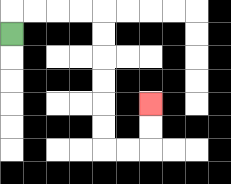{'start': '[0, 1]', 'end': '[6, 4]', 'path_directions': 'U,R,R,R,R,D,D,D,D,D,D,R,R,U,U', 'path_coordinates': '[[0, 1], [0, 0], [1, 0], [2, 0], [3, 0], [4, 0], [4, 1], [4, 2], [4, 3], [4, 4], [4, 5], [4, 6], [5, 6], [6, 6], [6, 5], [6, 4]]'}